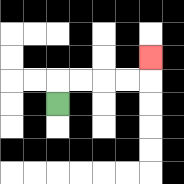{'start': '[2, 4]', 'end': '[6, 2]', 'path_directions': 'U,R,R,R,R,U', 'path_coordinates': '[[2, 4], [2, 3], [3, 3], [4, 3], [5, 3], [6, 3], [6, 2]]'}